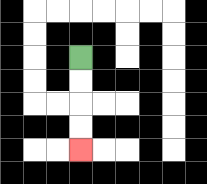{'start': '[3, 2]', 'end': '[3, 6]', 'path_directions': 'D,D,D,D', 'path_coordinates': '[[3, 2], [3, 3], [3, 4], [3, 5], [3, 6]]'}